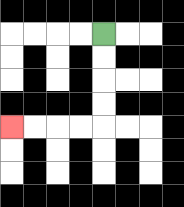{'start': '[4, 1]', 'end': '[0, 5]', 'path_directions': 'D,D,D,D,L,L,L,L', 'path_coordinates': '[[4, 1], [4, 2], [4, 3], [4, 4], [4, 5], [3, 5], [2, 5], [1, 5], [0, 5]]'}